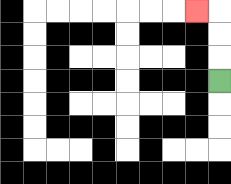{'start': '[9, 3]', 'end': '[8, 0]', 'path_directions': 'U,U,U,L', 'path_coordinates': '[[9, 3], [9, 2], [9, 1], [9, 0], [8, 0]]'}